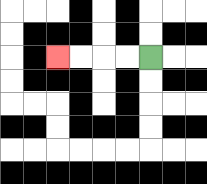{'start': '[6, 2]', 'end': '[2, 2]', 'path_directions': 'L,L,L,L', 'path_coordinates': '[[6, 2], [5, 2], [4, 2], [3, 2], [2, 2]]'}